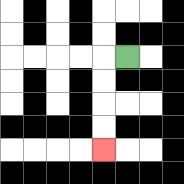{'start': '[5, 2]', 'end': '[4, 6]', 'path_directions': 'L,D,D,D,D', 'path_coordinates': '[[5, 2], [4, 2], [4, 3], [4, 4], [4, 5], [4, 6]]'}